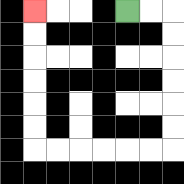{'start': '[5, 0]', 'end': '[1, 0]', 'path_directions': 'R,R,D,D,D,D,D,D,L,L,L,L,L,L,U,U,U,U,U,U', 'path_coordinates': '[[5, 0], [6, 0], [7, 0], [7, 1], [7, 2], [7, 3], [7, 4], [7, 5], [7, 6], [6, 6], [5, 6], [4, 6], [3, 6], [2, 6], [1, 6], [1, 5], [1, 4], [1, 3], [1, 2], [1, 1], [1, 0]]'}